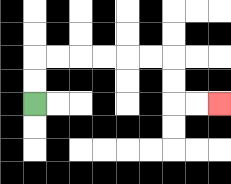{'start': '[1, 4]', 'end': '[9, 4]', 'path_directions': 'U,U,R,R,R,R,R,R,D,D,R,R', 'path_coordinates': '[[1, 4], [1, 3], [1, 2], [2, 2], [3, 2], [4, 2], [5, 2], [6, 2], [7, 2], [7, 3], [7, 4], [8, 4], [9, 4]]'}